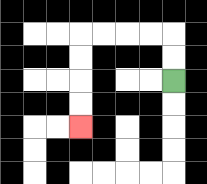{'start': '[7, 3]', 'end': '[3, 5]', 'path_directions': 'U,U,L,L,L,L,D,D,D,D', 'path_coordinates': '[[7, 3], [7, 2], [7, 1], [6, 1], [5, 1], [4, 1], [3, 1], [3, 2], [3, 3], [3, 4], [3, 5]]'}